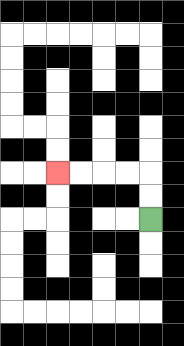{'start': '[6, 9]', 'end': '[2, 7]', 'path_directions': 'U,U,L,L,L,L', 'path_coordinates': '[[6, 9], [6, 8], [6, 7], [5, 7], [4, 7], [3, 7], [2, 7]]'}